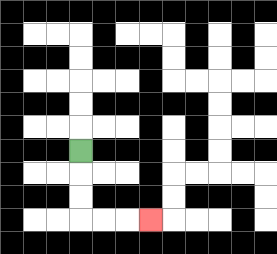{'start': '[3, 6]', 'end': '[6, 9]', 'path_directions': 'D,D,D,R,R,R', 'path_coordinates': '[[3, 6], [3, 7], [3, 8], [3, 9], [4, 9], [5, 9], [6, 9]]'}